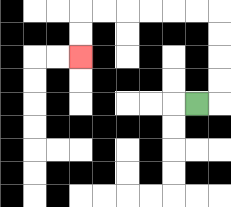{'start': '[8, 4]', 'end': '[3, 2]', 'path_directions': 'R,U,U,U,U,L,L,L,L,L,L,D,D', 'path_coordinates': '[[8, 4], [9, 4], [9, 3], [9, 2], [9, 1], [9, 0], [8, 0], [7, 0], [6, 0], [5, 0], [4, 0], [3, 0], [3, 1], [3, 2]]'}